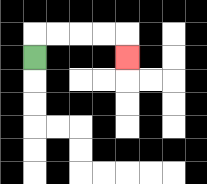{'start': '[1, 2]', 'end': '[5, 2]', 'path_directions': 'U,R,R,R,R,D', 'path_coordinates': '[[1, 2], [1, 1], [2, 1], [3, 1], [4, 1], [5, 1], [5, 2]]'}